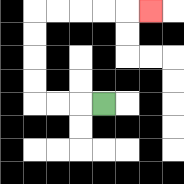{'start': '[4, 4]', 'end': '[6, 0]', 'path_directions': 'L,L,L,U,U,U,U,R,R,R,R,R', 'path_coordinates': '[[4, 4], [3, 4], [2, 4], [1, 4], [1, 3], [1, 2], [1, 1], [1, 0], [2, 0], [3, 0], [4, 0], [5, 0], [6, 0]]'}